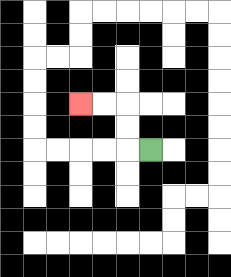{'start': '[6, 6]', 'end': '[3, 4]', 'path_directions': 'L,U,U,L,L', 'path_coordinates': '[[6, 6], [5, 6], [5, 5], [5, 4], [4, 4], [3, 4]]'}